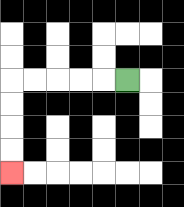{'start': '[5, 3]', 'end': '[0, 7]', 'path_directions': 'L,L,L,L,L,D,D,D,D', 'path_coordinates': '[[5, 3], [4, 3], [3, 3], [2, 3], [1, 3], [0, 3], [0, 4], [0, 5], [0, 6], [0, 7]]'}